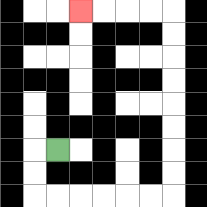{'start': '[2, 6]', 'end': '[3, 0]', 'path_directions': 'L,D,D,R,R,R,R,R,R,U,U,U,U,U,U,U,U,L,L,L,L', 'path_coordinates': '[[2, 6], [1, 6], [1, 7], [1, 8], [2, 8], [3, 8], [4, 8], [5, 8], [6, 8], [7, 8], [7, 7], [7, 6], [7, 5], [7, 4], [7, 3], [7, 2], [7, 1], [7, 0], [6, 0], [5, 0], [4, 0], [3, 0]]'}